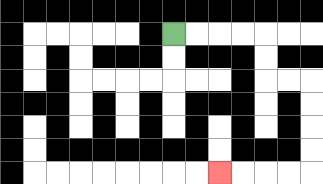{'start': '[7, 1]', 'end': '[9, 7]', 'path_directions': 'R,R,R,R,D,D,R,R,D,D,D,D,L,L,L,L', 'path_coordinates': '[[7, 1], [8, 1], [9, 1], [10, 1], [11, 1], [11, 2], [11, 3], [12, 3], [13, 3], [13, 4], [13, 5], [13, 6], [13, 7], [12, 7], [11, 7], [10, 7], [9, 7]]'}